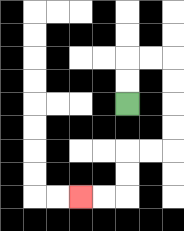{'start': '[5, 4]', 'end': '[3, 8]', 'path_directions': 'U,U,R,R,D,D,D,D,L,L,D,D,L,L', 'path_coordinates': '[[5, 4], [5, 3], [5, 2], [6, 2], [7, 2], [7, 3], [7, 4], [7, 5], [7, 6], [6, 6], [5, 6], [5, 7], [5, 8], [4, 8], [3, 8]]'}